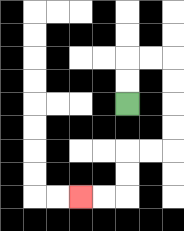{'start': '[5, 4]', 'end': '[3, 8]', 'path_directions': 'U,U,R,R,D,D,D,D,L,L,D,D,L,L', 'path_coordinates': '[[5, 4], [5, 3], [5, 2], [6, 2], [7, 2], [7, 3], [7, 4], [7, 5], [7, 6], [6, 6], [5, 6], [5, 7], [5, 8], [4, 8], [3, 8]]'}